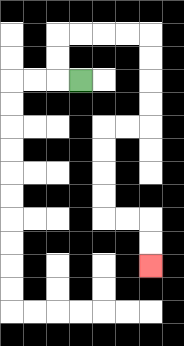{'start': '[3, 3]', 'end': '[6, 11]', 'path_directions': 'L,U,U,R,R,R,R,D,D,D,D,L,L,D,D,D,D,R,R,D,D', 'path_coordinates': '[[3, 3], [2, 3], [2, 2], [2, 1], [3, 1], [4, 1], [5, 1], [6, 1], [6, 2], [6, 3], [6, 4], [6, 5], [5, 5], [4, 5], [4, 6], [4, 7], [4, 8], [4, 9], [5, 9], [6, 9], [6, 10], [6, 11]]'}